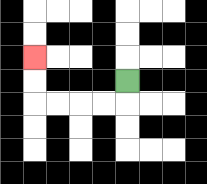{'start': '[5, 3]', 'end': '[1, 2]', 'path_directions': 'D,L,L,L,L,U,U', 'path_coordinates': '[[5, 3], [5, 4], [4, 4], [3, 4], [2, 4], [1, 4], [1, 3], [1, 2]]'}